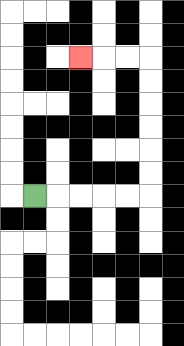{'start': '[1, 8]', 'end': '[3, 2]', 'path_directions': 'R,R,R,R,R,U,U,U,U,U,U,L,L,L', 'path_coordinates': '[[1, 8], [2, 8], [3, 8], [4, 8], [5, 8], [6, 8], [6, 7], [6, 6], [6, 5], [6, 4], [6, 3], [6, 2], [5, 2], [4, 2], [3, 2]]'}